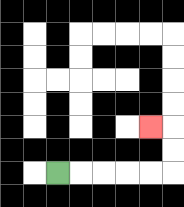{'start': '[2, 7]', 'end': '[6, 5]', 'path_directions': 'R,R,R,R,R,U,U,L', 'path_coordinates': '[[2, 7], [3, 7], [4, 7], [5, 7], [6, 7], [7, 7], [7, 6], [7, 5], [6, 5]]'}